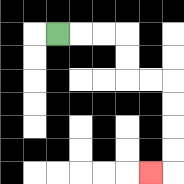{'start': '[2, 1]', 'end': '[6, 7]', 'path_directions': 'R,R,R,D,D,R,R,D,D,D,D,L', 'path_coordinates': '[[2, 1], [3, 1], [4, 1], [5, 1], [5, 2], [5, 3], [6, 3], [7, 3], [7, 4], [7, 5], [7, 6], [7, 7], [6, 7]]'}